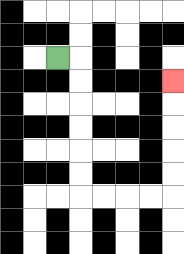{'start': '[2, 2]', 'end': '[7, 3]', 'path_directions': 'R,D,D,D,D,D,D,R,R,R,R,U,U,U,U,U', 'path_coordinates': '[[2, 2], [3, 2], [3, 3], [3, 4], [3, 5], [3, 6], [3, 7], [3, 8], [4, 8], [5, 8], [6, 8], [7, 8], [7, 7], [7, 6], [7, 5], [7, 4], [7, 3]]'}